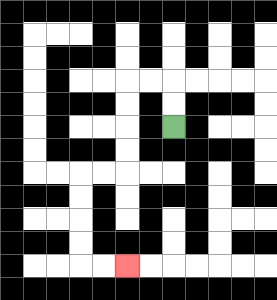{'start': '[7, 5]', 'end': '[5, 11]', 'path_directions': 'U,U,L,L,D,D,D,D,L,L,D,D,D,D,R,R', 'path_coordinates': '[[7, 5], [7, 4], [7, 3], [6, 3], [5, 3], [5, 4], [5, 5], [5, 6], [5, 7], [4, 7], [3, 7], [3, 8], [3, 9], [3, 10], [3, 11], [4, 11], [5, 11]]'}